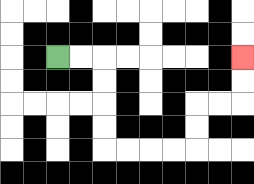{'start': '[2, 2]', 'end': '[10, 2]', 'path_directions': 'R,R,D,D,D,D,R,R,R,R,U,U,R,R,U,U', 'path_coordinates': '[[2, 2], [3, 2], [4, 2], [4, 3], [4, 4], [4, 5], [4, 6], [5, 6], [6, 6], [7, 6], [8, 6], [8, 5], [8, 4], [9, 4], [10, 4], [10, 3], [10, 2]]'}